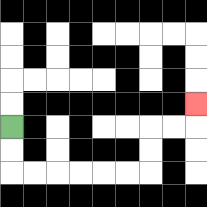{'start': '[0, 5]', 'end': '[8, 4]', 'path_directions': 'D,D,R,R,R,R,R,R,U,U,R,R,U', 'path_coordinates': '[[0, 5], [0, 6], [0, 7], [1, 7], [2, 7], [3, 7], [4, 7], [5, 7], [6, 7], [6, 6], [6, 5], [7, 5], [8, 5], [8, 4]]'}